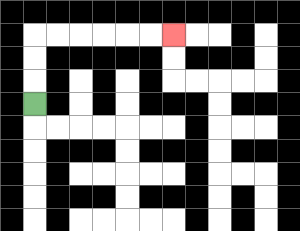{'start': '[1, 4]', 'end': '[7, 1]', 'path_directions': 'U,U,U,R,R,R,R,R,R', 'path_coordinates': '[[1, 4], [1, 3], [1, 2], [1, 1], [2, 1], [3, 1], [4, 1], [5, 1], [6, 1], [7, 1]]'}